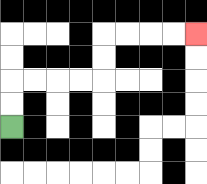{'start': '[0, 5]', 'end': '[8, 1]', 'path_directions': 'U,U,R,R,R,R,U,U,R,R,R,R', 'path_coordinates': '[[0, 5], [0, 4], [0, 3], [1, 3], [2, 3], [3, 3], [4, 3], [4, 2], [4, 1], [5, 1], [6, 1], [7, 1], [8, 1]]'}